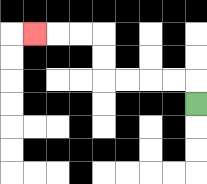{'start': '[8, 4]', 'end': '[1, 1]', 'path_directions': 'U,L,L,L,L,U,U,L,L,L', 'path_coordinates': '[[8, 4], [8, 3], [7, 3], [6, 3], [5, 3], [4, 3], [4, 2], [4, 1], [3, 1], [2, 1], [1, 1]]'}